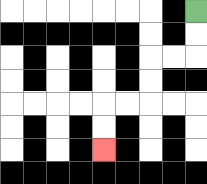{'start': '[8, 0]', 'end': '[4, 6]', 'path_directions': 'D,D,L,L,D,D,L,L,D,D', 'path_coordinates': '[[8, 0], [8, 1], [8, 2], [7, 2], [6, 2], [6, 3], [6, 4], [5, 4], [4, 4], [4, 5], [4, 6]]'}